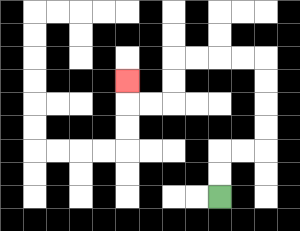{'start': '[9, 8]', 'end': '[5, 3]', 'path_directions': 'U,U,R,R,U,U,U,U,L,L,L,L,D,D,L,L,U', 'path_coordinates': '[[9, 8], [9, 7], [9, 6], [10, 6], [11, 6], [11, 5], [11, 4], [11, 3], [11, 2], [10, 2], [9, 2], [8, 2], [7, 2], [7, 3], [7, 4], [6, 4], [5, 4], [5, 3]]'}